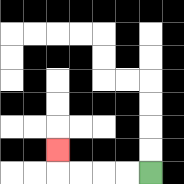{'start': '[6, 7]', 'end': '[2, 6]', 'path_directions': 'L,L,L,L,U', 'path_coordinates': '[[6, 7], [5, 7], [4, 7], [3, 7], [2, 7], [2, 6]]'}